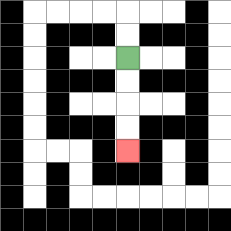{'start': '[5, 2]', 'end': '[5, 6]', 'path_directions': 'D,D,D,D', 'path_coordinates': '[[5, 2], [5, 3], [5, 4], [5, 5], [5, 6]]'}